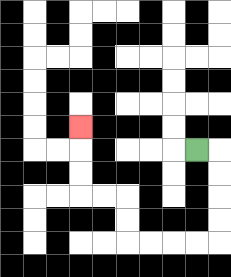{'start': '[8, 6]', 'end': '[3, 5]', 'path_directions': 'R,D,D,D,D,L,L,L,L,U,U,L,L,U,U,U', 'path_coordinates': '[[8, 6], [9, 6], [9, 7], [9, 8], [9, 9], [9, 10], [8, 10], [7, 10], [6, 10], [5, 10], [5, 9], [5, 8], [4, 8], [3, 8], [3, 7], [3, 6], [3, 5]]'}